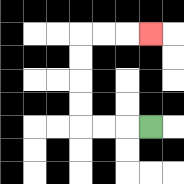{'start': '[6, 5]', 'end': '[6, 1]', 'path_directions': 'L,L,L,U,U,U,U,R,R,R', 'path_coordinates': '[[6, 5], [5, 5], [4, 5], [3, 5], [3, 4], [3, 3], [3, 2], [3, 1], [4, 1], [5, 1], [6, 1]]'}